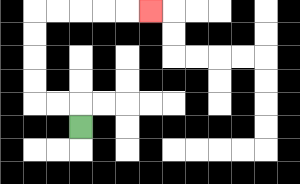{'start': '[3, 5]', 'end': '[6, 0]', 'path_directions': 'U,L,L,U,U,U,U,R,R,R,R,R', 'path_coordinates': '[[3, 5], [3, 4], [2, 4], [1, 4], [1, 3], [1, 2], [1, 1], [1, 0], [2, 0], [3, 0], [4, 0], [5, 0], [6, 0]]'}